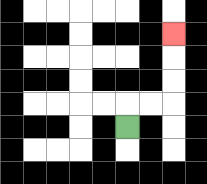{'start': '[5, 5]', 'end': '[7, 1]', 'path_directions': 'U,R,R,U,U,U', 'path_coordinates': '[[5, 5], [5, 4], [6, 4], [7, 4], [7, 3], [7, 2], [7, 1]]'}